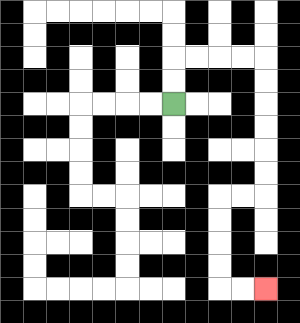{'start': '[7, 4]', 'end': '[11, 12]', 'path_directions': 'U,U,R,R,R,R,D,D,D,D,D,D,L,L,D,D,D,D,R,R', 'path_coordinates': '[[7, 4], [7, 3], [7, 2], [8, 2], [9, 2], [10, 2], [11, 2], [11, 3], [11, 4], [11, 5], [11, 6], [11, 7], [11, 8], [10, 8], [9, 8], [9, 9], [9, 10], [9, 11], [9, 12], [10, 12], [11, 12]]'}